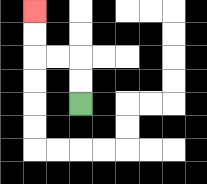{'start': '[3, 4]', 'end': '[1, 0]', 'path_directions': 'U,U,L,L,U,U', 'path_coordinates': '[[3, 4], [3, 3], [3, 2], [2, 2], [1, 2], [1, 1], [1, 0]]'}